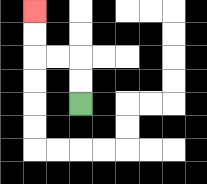{'start': '[3, 4]', 'end': '[1, 0]', 'path_directions': 'U,U,L,L,U,U', 'path_coordinates': '[[3, 4], [3, 3], [3, 2], [2, 2], [1, 2], [1, 1], [1, 0]]'}